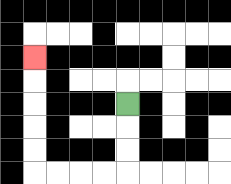{'start': '[5, 4]', 'end': '[1, 2]', 'path_directions': 'D,D,D,L,L,L,L,U,U,U,U,U', 'path_coordinates': '[[5, 4], [5, 5], [5, 6], [5, 7], [4, 7], [3, 7], [2, 7], [1, 7], [1, 6], [1, 5], [1, 4], [1, 3], [1, 2]]'}